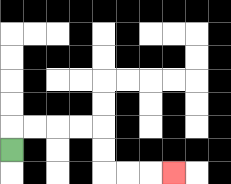{'start': '[0, 6]', 'end': '[7, 7]', 'path_directions': 'U,R,R,R,R,D,D,R,R,R', 'path_coordinates': '[[0, 6], [0, 5], [1, 5], [2, 5], [3, 5], [4, 5], [4, 6], [4, 7], [5, 7], [6, 7], [7, 7]]'}